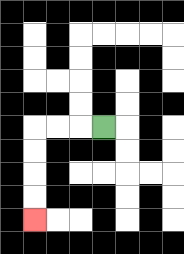{'start': '[4, 5]', 'end': '[1, 9]', 'path_directions': 'L,L,L,D,D,D,D', 'path_coordinates': '[[4, 5], [3, 5], [2, 5], [1, 5], [1, 6], [1, 7], [1, 8], [1, 9]]'}